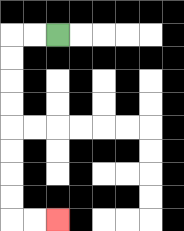{'start': '[2, 1]', 'end': '[2, 9]', 'path_directions': 'L,L,D,D,D,D,D,D,D,D,R,R', 'path_coordinates': '[[2, 1], [1, 1], [0, 1], [0, 2], [0, 3], [0, 4], [0, 5], [0, 6], [0, 7], [0, 8], [0, 9], [1, 9], [2, 9]]'}